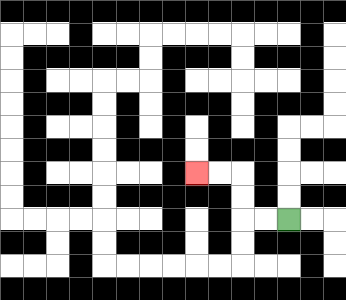{'start': '[12, 9]', 'end': '[8, 7]', 'path_directions': 'L,L,U,U,L,L', 'path_coordinates': '[[12, 9], [11, 9], [10, 9], [10, 8], [10, 7], [9, 7], [8, 7]]'}